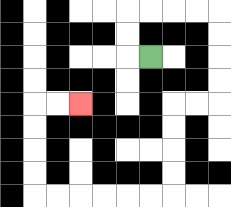{'start': '[6, 2]', 'end': '[3, 4]', 'path_directions': 'L,U,U,R,R,R,R,D,D,D,D,L,L,D,D,D,D,L,L,L,L,L,L,U,U,U,U,R,R', 'path_coordinates': '[[6, 2], [5, 2], [5, 1], [5, 0], [6, 0], [7, 0], [8, 0], [9, 0], [9, 1], [9, 2], [9, 3], [9, 4], [8, 4], [7, 4], [7, 5], [7, 6], [7, 7], [7, 8], [6, 8], [5, 8], [4, 8], [3, 8], [2, 8], [1, 8], [1, 7], [1, 6], [1, 5], [1, 4], [2, 4], [3, 4]]'}